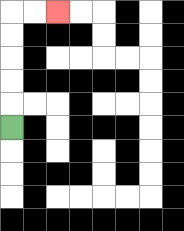{'start': '[0, 5]', 'end': '[2, 0]', 'path_directions': 'U,U,U,U,U,R,R', 'path_coordinates': '[[0, 5], [0, 4], [0, 3], [0, 2], [0, 1], [0, 0], [1, 0], [2, 0]]'}